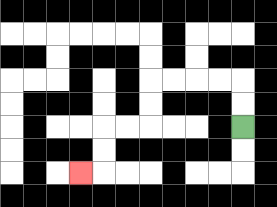{'start': '[10, 5]', 'end': '[3, 7]', 'path_directions': 'U,U,L,L,L,L,D,D,L,L,D,D,L', 'path_coordinates': '[[10, 5], [10, 4], [10, 3], [9, 3], [8, 3], [7, 3], [6, 3], [6, 4], [6, 5], [5, 5], [4, 5], [4, 6], [4, 7], [3, 7]]'}